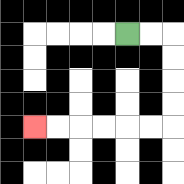{'start': '[5, 1]', 'end': '[1, 5]', 'path_directions': 'R,R,D,D,D,D,L,L,L,L,L,L', 'path_coordinates': '[[5, 1], [6, 1], [7, 1], [7, 2], [7, 3], [7, 4], [7, 5], [6, 5], [5, 5], [4, 5], [3, 5], [2, 5], [1, 5]]'}